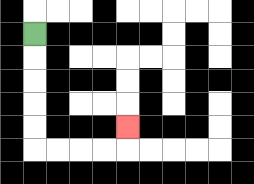{'start': '[1, 1]', 'end': '[5, 5]', 'path_directions': 'D,D,D,D,D,R,R,R,R,U', 'path_coordinates': '[[1, 1], [1, 2], [1, 3], [1, 4], [1, 5], [1, 6], [2, 6], [3, 6], [4, 6], [5, 6], [5, 5]]'}